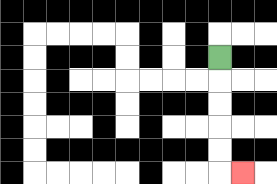{'start': '[9, 2]', 'end': '[10, 7]', 'path_directions': 'D,D,D,D,D,R', 'path_coordinates': '[[9, 2], [9, 3], [9, 4], [9, 5], [9, 6], [9, 7], [10, 7]]'}